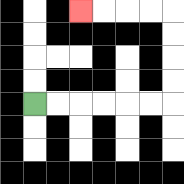{'start': '[1, 4]', 'end': '[3, 0]', 'path_directions': 'R,R,R,R,R,R,U,U,U,U,L,L,L,L', 'path_coordinates': '[[1, 4], [2, 4], [3, 4], [4, 4], [5, 4], [6, 4], [7, 4], [7, 3], [7, 2], [7, 1], [7, 0], [6, 0], [5, 0], [4, 0], [3, 0]]'}